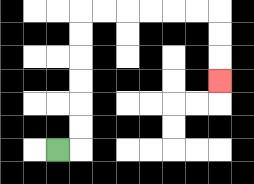{'start': '[2, 6]', 'end': '[9, 3]', 'path_directions': 'R,U,U,U,U,U,U,R,R,R,R,R,R,D,D,D', 'path_coordinates': '[[2, 6], [3, 6], [3, 5], [3, 4], [3, 3], [3, 2], [3, 1], [3, 0], [4, 0], [5, 0], [6, 0], [7, 0], [8, 0], [9, 0], [9, 1], [9, 2], [9, 3]]'}